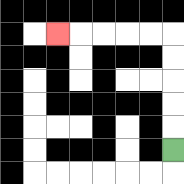{'start': '[7, 6]', 'end': '[2, 1]', 'path_directions': 'U,U,U,U,U,L,L,L,L,L', 'path_coordinates': '[[7, 6], [7, 5], [7, 4], [7, 3], [7, 2], [7, 1], [6, 1], [5, 1], [4, 1], [3, 1], [2, 1]]'}